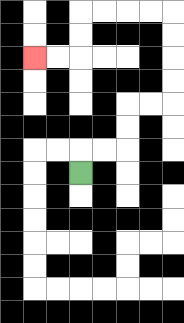{'start': '[3, 7]', 'end': '[1, 2]', 'path_directions': 'U,R,R,U,U,R,R,U,U,U,U,L,L,L,L,D,D,L,L', 'path_coordinates': '[[3, 7], [3, 6], [4, 6], [5, 6], [5, 5], [5, 4], [6, 4], [7, 4], [7, 3], [7, 2], [7, 1], [7, 0], [6, 0], [5, 0], [4, 0], [3, 0], [3, 1], [3, 2], [2, 2], [1, 2]]'}